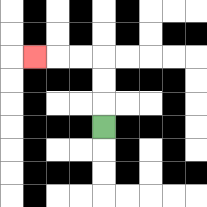{'start': '[4, 5]', 'end': '[1, 2]', 'path_directions': 'U,U,U,L,L,L', 'path_coordinates': '[[4, 5], [4, 4], [4, 3], [4, 2], [3, 2], [2, 2], [1, 2]]'}